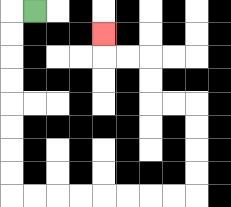{'start': '[1, 0]', 'end': '[4, 1]', 'path_directions': 'L,D,D,D,D,D,D,D,D,R,R,R,R,R,R,R,R,U,U,U,U,L,L,U,U,L,L,U', 'path_coordinates': '[[1, 0], [0, 0], [0, 1], [0, 2], [0, 3], [0, 4], [0, 5], [0, 6], [0, 7], [0, 8], [1, 8], [2, 8], [3, 8], [4, 8], [5, 8], [6, 8], [7, 8], [8, 8], [8, 7], [8, 6], [8, 5], [8, 4], [7, 4], [6, 4], [6, 3], [6, 2], [5, 2], [4, 2], [4, 1]]'}